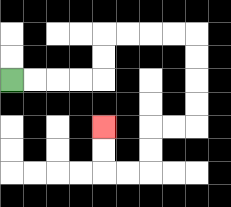{'start': '[0, 3]', 'end': '[4, 5]', 'path_directions': 'R,R,R,R,U,U,R,R,R,R,D,D,D,D,L,L,D,D,L,L,U,U', 'path_coordinates': '[[0, 3], [1, 3], [2, 3], [3, 3], [4, 3], [4, 2], [4, 1], [5, 1], [6, 1], [7, 1], [8, 1], [8, 2], [8, 3], [8, 4], [8, 5], [7, 5], [6, 5], [6, 6], [6, 7], [5, 7], [4, 7], [4, 6], [4, 5]]'}